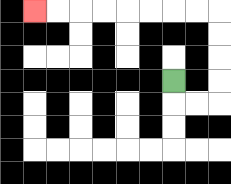{'start': '[7, 3]', 'end': '[1, 0]', 'path_directions': 'D,R,R,U,U,U,U,L,L,L,L,L,L,L,L', 'path_coordinates': '[[7, 3], [7, 4], [8, 4], [9, 4], [9, 3], [9, 2], [9, 1], [9, 0], [8, 0], [7, 0], [6, 0], [5, 0], [4, 0], [3, 0], [2, 0], [1, 0]]'}